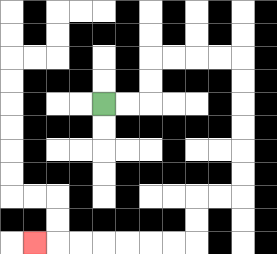{'start': '[4, 4]', 'end': '[1, 10]', 'path_directions': 'R,R,U,U,R,R,R,R,D,D,D,D,D,D,L,L,D,D,L,L,L,L,L,L,L', 'path_coordinates': '[[4, 4], [5, 4], [6, 4], [6, 3], [6, 2], [7, 2], [8, 2], [9, 2], [10, 2], [10, 3], [10, 4], [10, 5], [10, 6], [10, 7], [10, 8], [9, 8], [8, 8], [8, 9], [8, 10], [7, 10], [6, 10], [5, 10], [4, 10], [3, 10], [2, 10], [1, 10]]'}